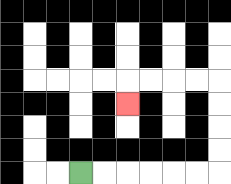{'start': '[3, 7]', 'end': '[5, 4]', 'path_directions': 'R,R,R,R,R,R,U,U,U,U,L,L,L,L,D', 'path_coordinates': '[[3, 7], [4, 7], [5, 7], [6, 7], [7, 7], [8, 7], [9, 7], [9, 6], [9, 5], [9, 4], [9, 3], [8, 3], [7, 3], [6, 3], [5, 3], [5, 4]]'}